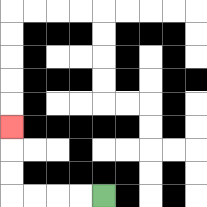{'start': '[4, 8]', 'end': '[0, 5]', 'path_directions': 'L,L,L,L,U,U,U', 'path_coordinates': '[[4, 8], [3, 8], [2, 8], [1, 8], [0, 8], [0, 7], [0, 6], [0, 5]]'}